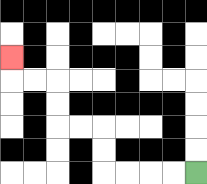{'start': '[8, 7]', 'end': '[0, 2]', 'path_directions': 'L,L,L,L,U,U,L,L,U,U,L,L,U', 'path_coordinates': '[[8, 7], [7, 7], [6, 7], [5, 7], [4, 7], [4, 6], [4, 5], [3, 5], [2, 5], [2, 4], [2, 3], [1, 3], [0, 3], [0, 2]]'}